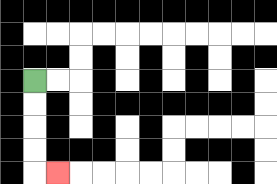{'start': '[1, 3]', 'end': '[2, 7]', 'path_directions': 'D,D,D,D,R', 'path_coordinates': '[[1, 3], [1, 4], [1, 5], [1, 6], [1, 7], [2, 7]]'}